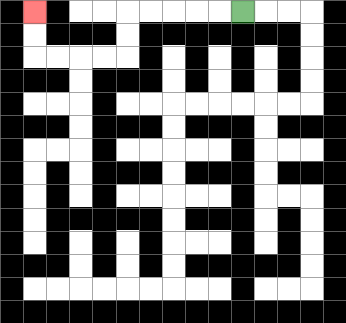{'start': '[10, 0]', 'end': '[1, 0]', 'path_directions': 'L,L,L,L,L,D,D,L,L,L,L,U,U', 'path_coordinates': '[[10, 0], [9, 0], [8, 0], [7, 0], [6, 0], [5, 0], [5, 1], [5, 2], [4, 2], [3, 2], [2, 2], [1, 2], [1, 1], [1, 0]]'}